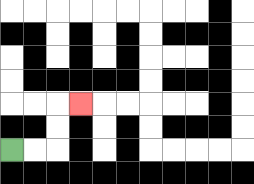{'start': '[0, 6]', 'end': '[3, 4]', 'path_directions': 'R,R,U,U,R', 'path_coordinates': '[[0, 6], [1, 6], [2, 6], [2, 5], [2, 4], [3, 4]]'}